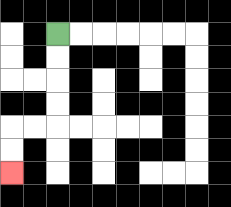{'start': '[2, 1]', 'end': '[0, 7]', 'path_directions': 'D,D,D,D,L,L,D,D', 'path_coordinates': '[[2, 1], [2, 2], [2, 3], [2, 4], [2, 5], [1, 5], [0, 5], [0, 6], [0, 7]]'}